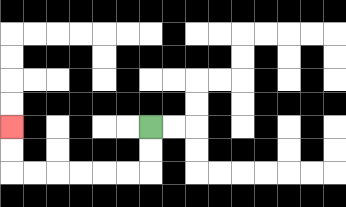{'start': '[6, 5]', 'end': '[0, 5]', 'path_directions': 'D,D,L,L,L,L,L,L,U,U', 'path_coordinates': '[[6, 5], [6, 6], [6, 7], [5, 7], [4, 7], [3, 7], [2, 7], [1, 7], [0, 7], [0, 6], [0, 5]]'}